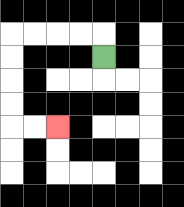{'start': '[4, 2]', 'end': '[2, 5]', 'path_directions': 'U,L,L,L,L,D,D,D,D,R,R', 'path_coordinates': '[[4, 2], [4, 1], [3, 1], [2, 1], [1, 1], [0, 1], [0, 2], [0, 3], [0, 4], [0, 5], [1, 5], [2, 5]]'}